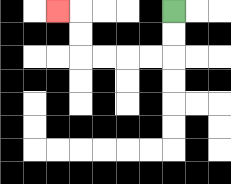{'start': '[7, 0]', 'end': '[2, 0]', 'path_directions': 'D,D,L,L,L,L,U,U,L', 'path_coordinates': '[[7, 0], [7, 1], [7, 2], [6, 2], [5, 2], [4, 2], [3, 2], [3, 1], [3, 0], [2, 0]]'}